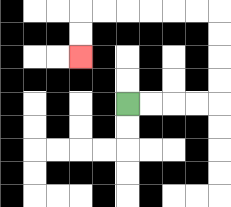{'start': '[5, 4]', 'end': '[3, 2]', 'path_directions': 'R,R,R,R,U,U,U,U,L,L,L,L,L,L,D,D', 'path_coordinates': '[[5, 4], [6, 4], [7, 4], [8, 4], [9, 4], [9, 3], [9, 2], [9, 1], [9, 0], [8, 0], [7, 0], [6, 0], [5, 0], [4, 0], [3, 0], [3, 1], [3, 2]]'}